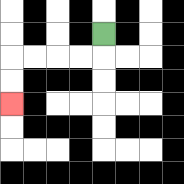{'start': '[4, 1]', 'end': '[0, 4]', 'path_directions': 'D,L,L,L,L,D,D', 'path_coordinates': '[[4, 1], [4, 2], [3, 2], [2, 2], [1, 2], [0, 2], [0, 3], [0, 4]]'}